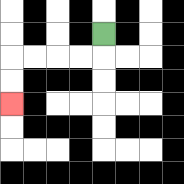{'start': '[4, 1]', 'end': '[0, 4]', 'path_directions': 'D,L,L,L,L,D,D', 'path_coordinates': '[[4, 1], [4, 2], [3, 2], [2, 2], [1, 2], [0, 2], [0, 3], [0, 4]]'}